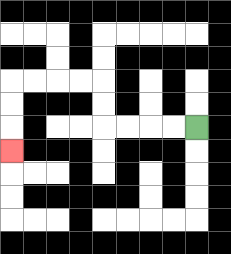{'start': '[8, 5]', 'end': '[0, 6]', 'path_directions': 'L,L,L,L,U,U,L,L,L,L,D,D,D', 'path_coordinates': '[[8, 5], [7, 5], [6, 5], [5, 5], [4, 5], [4, 4], [4, 3], [3, 3], [2, 3], [1, 3], [0, 3], [0, 4], [0, 5], [0, 6]]'}